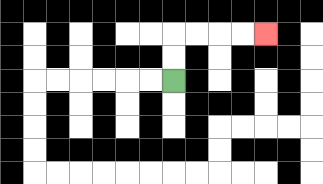{'start': '[7, 3]', 'end': '[11, 1]', 'path_directions': 'U,U,R,R,R,R', 'path_coordinates': '[[7, 3], [7, 2], [7, 1], [8, 1], [9, 1], [10, 1], [11, 1]]'}